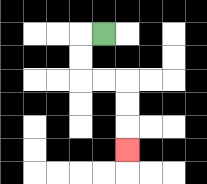{'start': '[4, 1]', 'end': '[5, 6]', 'path_directions': 'L,D,D,R,R,D,D,D', 'path_coordinates': '[[4, 1], [3, 1], [3, 2], [3, 3], [4, 3], [5, 3], [5, 4], [5, 5], [5, 6]]'}